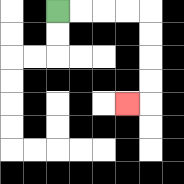{'start': '[2, 0]', 'end': '[5, 4]', 'path_directions': 'R,R,R,R,D,D,D,D,L', 'path_coordinates': '[[2, 0], [3, 0], [4, 0], [5, 0], [6, 0], [6, 1], [6, 2], [6, 3], [6, 4], [5, 4]]'}